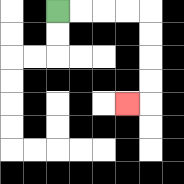{'start': '[2, 0]', 'end': '[5, 4]', 'path_directions': 'R,R,R,R,D,D,D,D,L', 'path_coordinates': '[[2, 0], [3, 0], [4, 0], [5, 0], [6, 0], [6, 1], [6, 2], [6, 3], [6, 4], [5, 4]]'}